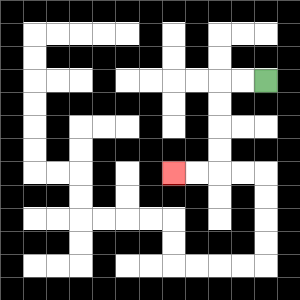{'start': '[11, 3]', 'end': '[7, 7]', 'path_directions': 'L,L,D,D,D,D,L,L', 'path_coordinates': '[[11, 3], [10, 3], [9, 3], [9, 4], [9, 5], [9, 6], [9, 7], [8, 7], [7, 7]]'}